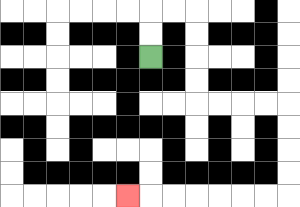{'start': '[6, 2]', 'end': '[5, 8]', 'path_directions': 'U,U,R,R,D,D,D,D,R,R,R,R,D,D,D,D,L,L,L,L,L,L,L', 'path_coordinates': '[[6, 2], [6, 1], [6, 0], [7, 0], [8, 0], [8, 1], [8, 2], [8, 3], [8, 4], [9, 4], [10, 4], [11, 4], [12, 4], [12, 5], [12, 6], [12, 7], [12, 8], [11, 8], [10, 8], [9, 8], [8, 8], [7, 8], [6, 8], [5, 8]]'}